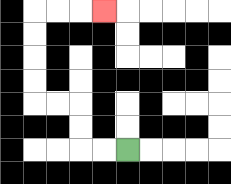{'start': '[5, 6]', 'end': '[4, 0]', 'path_directions': 'L,L,U,U,L,L,U,U,U,U,R,R,R', 'path_coordinates': '[[5, 6], [4, 6], [3, 6], [3, 5], [3, 4], [2, 4], [1, 4], [1, 3], [1, 2], [1, 1], [1, 0], [2, 0], [3, 0], [4, 0]]'}